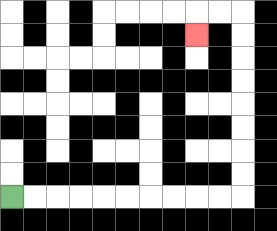{'start': '[0, 8]', 'end': '[8, 1]', 'path_directions': 'R,R,R,R,R,R,R,R,R,R,U,U,U,U,U,U,U,U,L,L,D', 'path_coordinates': '[[0, 8], [1, 8], [2, 8], [3, 8], [4, 8], [5, 8], [6, 8], [7, 8], [8, 8], [9, 8], [10, 8], [10, 7], [10, 6], [10, 5], [10, 4], [10, 3], [10, 2], [10, 1], [10, 0], [9, 0], [8, 0], [8, 1]]'}